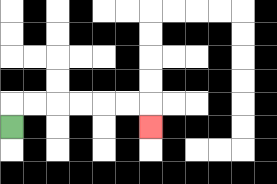{'start': '[0, 5]', 'end': '[6, 5]', 'path_directions': 'U,R,R,R,R,R,R,D', 'path_coordinates': '[[0, 5], [0, 4], [1, 4], [2, 4], [3, 4], [4, 4], [5, 4], [6, 4], [6, 5]]'}